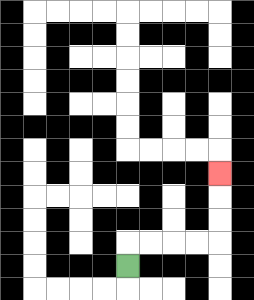{'start': '[5, 11]', 'end': '[9, 7]', 'path_directions': 'U,R,R,R,R,U,U,U', 'path_coordinates': '[[5, 11], [5, 10], [6, 10], [7, 10], [8, 10], [9, 10], [9, 9], [9, 8], [9, 7]]'}